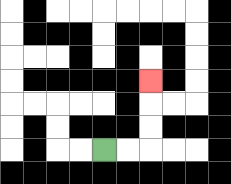{'start': '[4, 6]', 'end': '[6, 3]', 'path_directions': 'R,R,U,U,U', 'path_coordinates': '[[4, 6], [5, 6], [6, 6], [6, 5], [6, 4], [6, 3]]'}